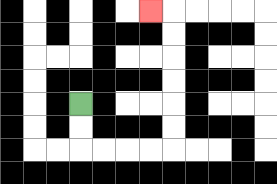{'start': '[3, 4]', 'end': '[6, 0]', 'path_directions': 'D,D,R,R,R,R,U,U,U,U,U,U,L', 'path_coordinates': '[[3, 4], [3, 5], [3, 6], [4, 6], [5, 6], [6, 6], [7, 6], [7, 5], [7, 4], [7, 3], [7, 2], [7, 1], [7, 0], [6, 0]]'}